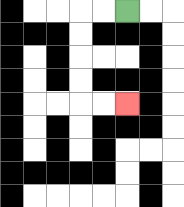{'start': '[5, 0]', 'end': '[5, 4]', 'path_directions': 'L,L,D,D,D,D,R,R', 'path_coordinates': '[[5, 0], [4, 0], [3, 0], [3, 1], [3, 2], [3, 3], [3, 4], [4, 4], [5, 4]]'}